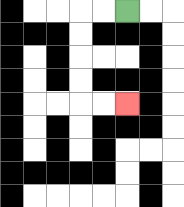{'start': '[5, 0]', 'end': '[5, 4]', 'path_directions': 'L,L,D,D,D,D,R,R', 'path_coordinates': '[[5, 0], [4, 0], [3, 0], [3, 1], [3, 2], [3, 3], [3, 4], [4, 4], [5, 4]]'}